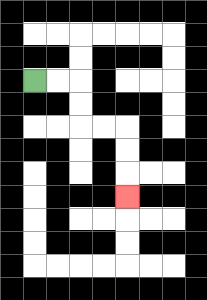{'start': '[1, 3]', 'end': '[5, 8]', 'path_directions': 'R,R,D,D,R,R,D,D,D', 'path_coordinates': '[[1, 3], [2, 3], [3, 3], [3, 4], [3, 5], [4, 5], [5, 5], [5, 6], [5, 7], [5, 8]]'}